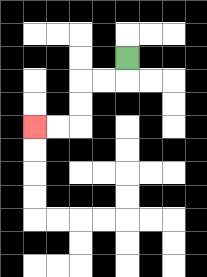{'start': '[5, 2]', 'end': '[1, 5]', 'path_directions': 'D,L,L,D,D,L,L', 'path_coordinates': '[[5, 2], [5, 3], [4, 3], [3, 3], [3, 4], [3, 5], [2, 5], [1, 5]]'}